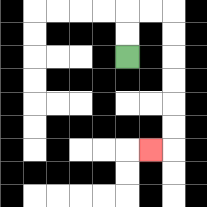{'start': '[5, 2]', 'end': '[6, 6]', 'path_directions': 'U,U,R,R,D,D,D,D,D,D,L', 'path_coordinates': '[[5, 2], [5, 1], [5, 0], [6, 0], [7, 0], [7, 1], [7, 2], [7, 3], [7, 4], [7, 5], [7, 6], [6, 6]]'}